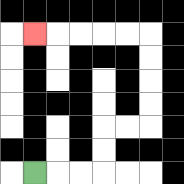{'start': '[1, 7]', 'end': '[1, 1]', 'path_directions': 'R,R,R,U,U,R,R,U,U,U,U,L,L,L,L,L', 'path_coordinates': '[[1, 7], [2, 7], [3, 7], [4, 7], [4, 6], [4, 5], [5, 5], [6, 5], [6, 4], [6, 3], [6, 2], [6, 1], [5, 1], [4, 1], [3, 1], [2, 1], [1, 1]]'}